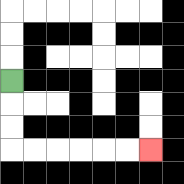{'start': '[0, 3]', 'end': '[6, 6]', 'path_directions': 'D,D,D,R,R,R,R,R,R', 'path_coordinates': '[[0, 3], [0, 4], [0, 5], [0, 6], [1, 6], [2, 6], [3, 6], [4, 6], [5, 6], [6, 6]]'}